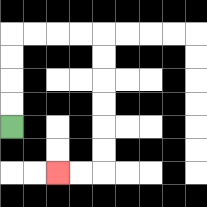{'start': '[0, 5]', 'end': '[2, 7]', 'path_directions': 'U,U,U,U,R,R,R,R,D,D,D,D,D,D,L,L', 'path_coordinates': '[[0, 5], [0, 4], [0, 3], [0, 2], [0, 1], [1, 1], [2, 1], [3, 1], [4, 1], [4, 2], [4, 3], [4, 4], [4, 5], [4, 6], [4, 7], [3, 7], [2, 7]]'}